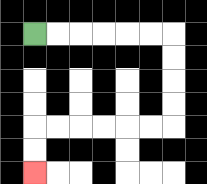{'start': '[1, 1]', 'end': '[1, 7]', 'path_directions': 'R,R,R,R,R,R,D,D,D,D,L,L,L,L,L,L,D,D', 'path_coordinates': '[[1, 1], [2, 1], [3, 1], [4, 1], [5, 1], [6, 1], [7, 1], [7, 2], [7, 3], [7, 4], [7, 5], [6, 5], [5, 5], [4, 5], [3, 5], [2, 5], [1, 5], [1, 6], [1, 7]]'}